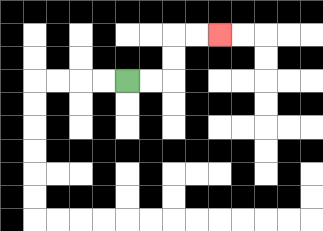{'start': '[5, 3]', 'end': '[9, 1]', 'path_directions': 'R,R,U,U,R,R', 'path_coordinates': '[[5, 3], [6, 3], [7, 3], [7, 2], [7, 1], [8, 1], [9, 1]]'}